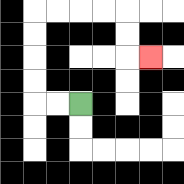{'start': '[3, 4]', 'end': '[6, 2]', 'path_directions': 'L,L,U,U,U,U,R,R,R,R,D,D,R', 'path_coordinates': '[[3, 4], [2, 4], [1, 4], [1, 3], [1, 2], [1, 1], [1, 0], [2, 0], [3, 0], [4, 0], [5, 0], [5, 1], [5, 2], [6, 2]]'}